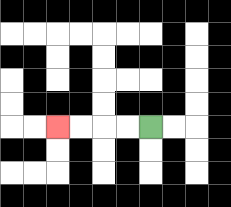{'start': '[6, 5]', 'end': '[2, 5]', 'path_directions': 'L,L,L,L', 'path_coordinates': '[[6, 5], [5, 5], [4, 5], [3, 5], [2, 5]]'}